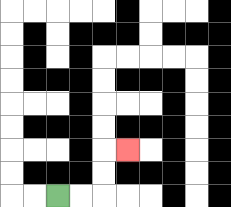{'start': '[2, 8]', 'end': '[5, 6]', 'path_directions': 'R,R,U,U,R', 'path_coordinates': '[[2, 8], [3, 8], [4, 8], [4, 7], [4, 6], [5, 6]]'}